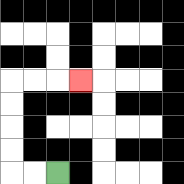{'start': '[2, 7]', 'end': '[3, 3]', 'path_directions': 'L,L,U,U,U,U,R,R,R', 'path_coordinates': '[[2, 7], [1, 7], [0, 7], [0, 6], [0, 5], [0, 4], [0, 3], [1, 3], [2, 3], [3, 3]]'}